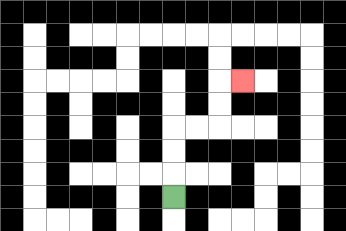{'start': '[7, 8]', 'end': '[10, 3]', 'path_directions': 'U,U,U,R,R,U,U,R', 'path_coordinates': '[[7, 8], [7, 7], [7, 6], [7, 5], [8, 5], [9, 5], [9, 4], [9, 3], [10, 3]]'}